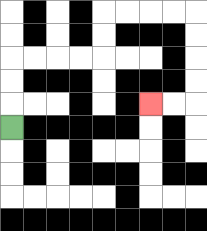{'start': '[0, 5]', 'end': '[6, 4]', 'path_directions': 'U,U,U,R,R,R,R,U,U,R,R,R,R,D,D,D,D,L,L', 'path_coordinates': '[[0, 5], [0, 4], [0, 3], [0, 2], [1, 2], [2, 2], [3, 2], [4, 2], [4, 1], [4, 0], [5, 0], [6, 0], [7, 0], [8, 0], [8, 1], [8, 2], [8, 3], [8, 4], [7, 4], [6, 4]]'}